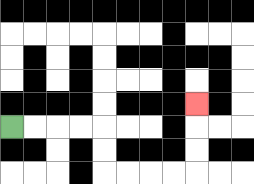{'start': '[0, 5]', 'end': '[8, 4]', 'path_directions': 'R,R,R,R,D,D,R,R,R,R,U,U,U', 'path_coordinates': '[[0, 5], [1, 5], [2, 5], [3, 5], [4, 5], [4, 6], [4, 7], [5, 7], [6, 7], [7, 7], [8, 7], [8, 6], [8, 5], [8, 4]]'}